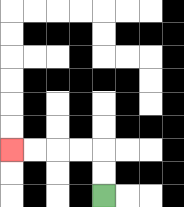{'start': '[4, 8]', 'end': '[0, 6]', 'path_directions': 'U,U,L,L,L,L', 'path_coordinates': '[[4, 8], [4, 7], [4, 6], [3, 6], [2, 6], [1, 6], [0, 6]]'}